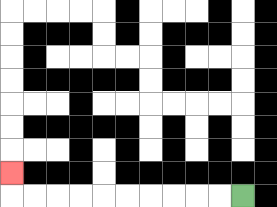{'start': '[10, 8]', 'end': '[0, 7]', 'path_directions': 'L,L,L,L,L,L,L,L,L,L,U', 'path_coordinates': '[[10, 8], [9, 8], [8, 8], [7, 8], [6, 8], [5, 8], [4, 8], [3, 8], [2, 8], [1, 8], [0, 8], [0, 7]]'}